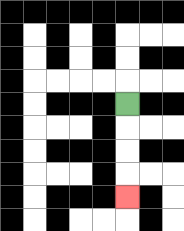{'start': '[5, 4]', 'end': '[5, 8]', 'path_directions': 'D,D,D,D', 'path_coordinates': '[[5, 4], [5, 5], [5, 6], [5, 7], [5, 8]]'}